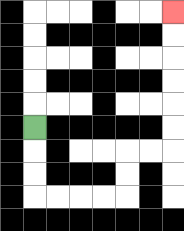{'start': '[1, 5]', 'end': '[7, 0]', 'path_directions': 'D,D,D,R,R,R,R,U,U,R,R,U,U,U,U,U,U', 'path_coordinates': '[[1, 5], [1, 6], [1, 7], [1, 8], [2, 8], [3, 8], [4, 8], [5, 8], [5, 7], [5, 6], [6, 6], [7, 6], [7, 5], [7, 4], [7, 3], [7, 2], [7, 1], [7, 0]]'}